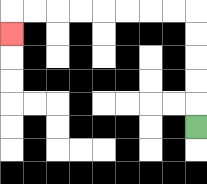{'start': '[8, 5]', 'end': '[0, 1]', 'path_directions': 'U,U,U,U,U,L,L,L,L,L,L,L,L,D', 'path_coordinates': '[[8, 5], [8, 4], [8, 3], [8, 2], [8, 1], [8, 0], [7, 0], [6, 0], [5, 0], [4, 0], [3, 0], [2, 0], [1, 0], [0, 0], [0, 1]]'}